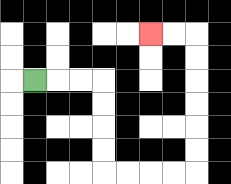{'start': '[1, 3]', 'end': '[6, 1]', 'path_directions': 'R,R,R,D,D,D,D,R,R,R,R,U,U,U,U,U,U,L,L', 'path_coordinates': '[[1, 3], [2, 3], [3, 3], [4, 3], [4, 4], [4, 5], [4, 6], [4, 7], [5, 7], [6, 7], [7, 7], [8, 7], [8, 6], [8, 5], [8, 4], [8, 3], [8, 2], [8, 1], [7, 1], [6, 1]]'}